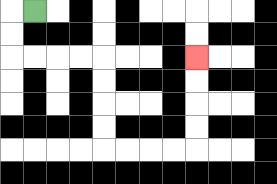{'start': '[1, 0]', 'end': '[8, 2]', 'path_directions': 'L,D,D,R,R,R,R,D,D,D,D,R,R,R,R,U,U,U,U', 'path_coordinates': '[[1, 0], [0, 0], [0, 1], [0, 2], [1, 2], [2, 2], [3, 2], [4, 2], [4, 3], [4, 4], [4, 5], [4, 6], [5, 6], [6, 6], [7, 6], [8, 6], [8, 5], [8, 4], [8, 3], [8, 2]]'}